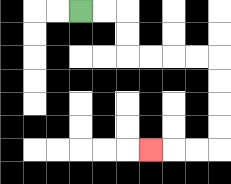{'start': '[3, 0]', 'end': '[6, 6]', 'path_directions': 'R,R,D,D,R,R,R,R,D,D,D,D,L,L,L', 'path_coordinates': '[[3, 0], [4, 0], [5, 0], [5, 1], [5, 2], [6, 2], [7, 2], [8, 2], [9, 2], [9, 3], [9, 4], [9, 5], [9, 6], [8, 6], [7, 6], [6, 6]]'}